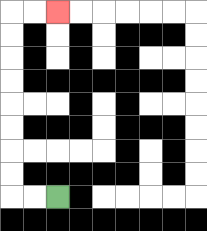{'start': '[2, 8]', 'end': '[2, 0]', 'path_directions': 'L,L,U,U,U,U,U,U,U,U,R,R', 'path_coordinates': '[[2, 8], [1, 8], [0, 8], [0, 7], [0, 6], [0, 5], [0, 4], [0, 3], [0, 2], [0, 1], [0, 0], [1, 0], [2, 0]]'}